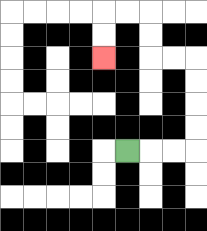{'start': '[5, 6]', 'end': '[4, 2]', 'path_directions': 'R,R,R,U,U,U,U,L,L,U,U,L,L,D,D', 'path_coordinates': '[[5, 6], [6, 6], [7, 6], [8, 6], [8, 5], [8, 4], [8, 3], [8, 2], [7, 2], [6, 2], [6, 1], [6, 0], [5, 0], [4, 0], [4, 1], [4, 2]]'}